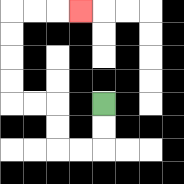{'start': '[4, 4]', 'end': '[3, 0]', 'path_directions': 'D,D,L,L,U,U,L,L,U,U,U,U,R,R,R', 'path_coordinates': '[[4, 4], [4, 5], [4, 6], [3, 6], [2, 6], [2, 5], [2, 4], [1, 4], [0, 4], [0, 3], [0, 2], [0, 1], [0, 0], [1, 0], [2, 0], [3, 0]]'}